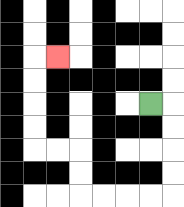{'start': '[6, 4]', 'end': '[2, 2]', 'path_directions': 'R,D,D,D,D,L,L,L,L,U,U,L,L,U,U,U,U,R', 'path_coordinates': '[[6, 4], [7, 4], [7, 5], [7, 6], [7, 7], [7, 8], [6, 8], [5, 8], [4, 8], [3, 8], [3, 7], [3, 6], [2, 6], [1, 6], [1, 5], [1, 4], [1, 3], [1, 2], [2, 2]]'}